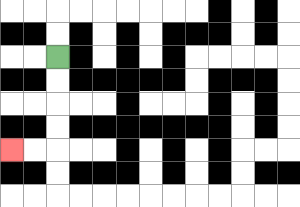{'start': '[2, 2]', 'end': '[0, 6]', 'path_directions': 'D,D,D,D,L,L', 'path_coordinates': '[[2, 2], [2, 3], [2, 4], [2, 5], [2, 6], [1, 6], [0, 6]]'}